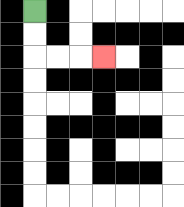{'start': '[1, 0]', 'end': '[4, 2]', 'path_directions': 'D,D,R,R,R', 'path_coordinates': '[[1, 0], [1, 1], [1, 2], [2, 2], [3, 2], [4, 2]]'}